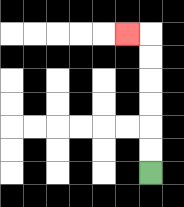{'start': '[6, 7]', 'end': '[5, 1]', 'path_directions': 'U,U,U,U,U,U,L', 'path_coordinates': '[[6, 7], [6, 6], [6, 5], [6, 4], [6, 3], [6, 2], [6, 1], [5, 1]]'}